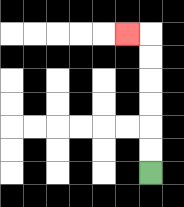{'start': '[6, 7]', 'end': '[5, 1]', 'path_directions': 'U,U,U,U,U,U,L', 'path_coordinates': '[[6, 7], [6, 6], [6, 5], [6, 4], [6, 3], [6, 2], [6, 1], [5, 1]]'}